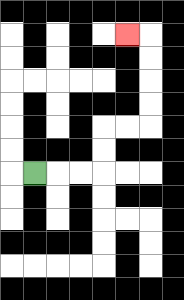{'start': '[1, 7]', 'end': '[5, 1]', 'path_directions': 'R,R,R,U,U,R,R,U,U,U,U,L', 'path_coordinates': '[[1, 7], [2, 7], [3, 7], [4, 7], [4, 6], [4, 5], [5, 5], [6, 5], [6, 4], [6, 3], [6, 2], [6, 1], [5, 1]]'}